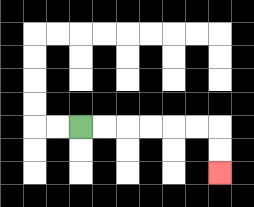{'start': '[3, 5]', 'end': '[9, 7]', 'path_directions': 'R,R,R,R,R,R,D,D', 'path_coordinates': '[[3, 5], [4, 5], [5, 5], [6, 5], [7, 5], [8, 5], [9, 5], [9, 6], [9, 7]]'}